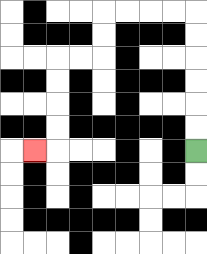{'start': '[8, 6]', 'end': '[1, 6]', 'path_directions': 'U,U,U,U,U,U,L,L,L,L,D,D,L,L,D,D,D,D,L', 'path_coordinates': '[[8, 6], [8, 5], [8, 4], [8, 3], [8, 2], [8, 1], [8, 0], [7, 0], [6, 0], [5, 0], [4, 0], [4, 1], [4, 2], [3, 2], [2, 2], [2, 3], [2, 4], [2, 5], [2, 6], [1, 6]]'}